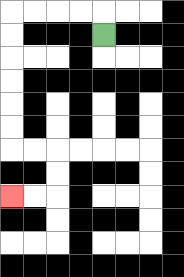{'start': '[4, 1]', 'end': '[0, 8]', 'path_directions': 'U,L,L,L,L,D,D,D,D,D,D,R,R,D,D,L,L', 'path_coordinates': '[[4, 1], [4, 0], [3, 0], [2, 0], [1, 0], [0, 0], [0, 1], [0, 2], [0, 3], [0, 4], [0, 5], [0, 6], [1, 6], [2, 6], [2, 7], [2, 8], [1, 8], [0, 8]]'}